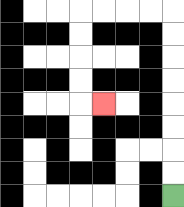{'start': '[7, 8]', 'end': '[4, 4]', 'path_directions': 'U,U,U,U,U,U,U,U,L,L,L,L,D,D,D,D,R', 'path_coordinates': '[[7, 8], [7, 7], [7, 6], [7, 5], [7, 4], [7, 3], [7, 2], [7, 1], [7, 0], [6, 0], [5, 0], [4, 0], [3, 0], [3, 1], [3, 2], [3, 3], [3, 4], [4, 4]]'}